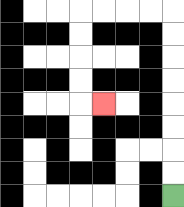{'start': '[7, 8]', 'end': '[4, 4]', 'path_directions': 'U,U,U,U,U,U,U,U,L,L,L,L,D,D,D,D,R', 'path_coordinates': '[[7, 8], [7, 7], [7, 6], [7, 5], [7, 4], [7, 3], [7, 2], [7, 1], [7, 0], [6, 0], [5, 0], [4, 0], [3, 0], [3, 1], [3, 2], [3, 3], [3, 4], [4, 4]]'}